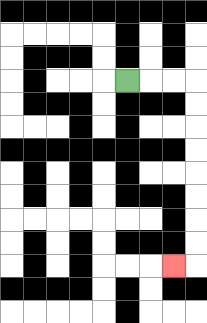{'start': '[5, 3]', 'end': '[7, 11]', 'path_directions': 'R,R,R,D,D,D,D,D,D,D,D,L', 'path_coordinates': '[[5, 3], [6, 3], [7, 3], [8, 3], [8, 4], [8, 5], [8, 6], [8, 7], [8, 8], [8, 9], [8, 10], [8, 11], [7, 11]]'}